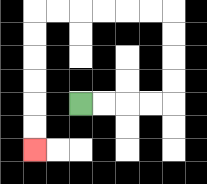{'start': '[3, 4]', 'end': '[1, 6]', 'path_directions': 'R,R,R,R,U,U,U,U,L,L,L,L,L,L,D,D,D,D,D,D', 'path_coordinates': '[[3, 4], [4, 4], [5, 4], [6, 4], [7, 4], [7, 3], [7, 2], [7, 1], [7, 0], [6, 0], [5, 0], [4, 0], [3, 0], [2, 0], [1, 0], [1, 1], [1, 2], [1, 3], [1, 4], [1, 5], [1, 6]]'}